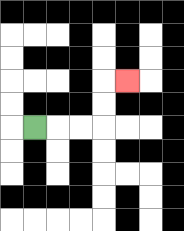{'start': '[1, 5]', 'end': '[5, 3]', 'path_directions': 'R,R,R,U,U,R', 'path_coordinates': '[[1, 5], [2, 5], [3, 5], [4, 5], [4, 4], [4, 3], [5, 3]]'}